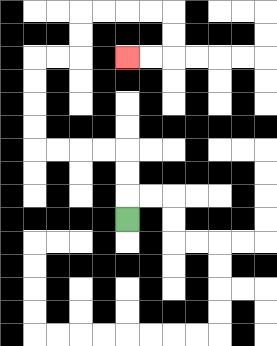{'start': '[5, 9]', 'end': '[5, 2]', 'path_directions': 'U,U,U,L,L,L,L,U,U,U,U,R,R,U,U,R,R,R,R,D,D,L,L', 'path_coordinates': '[[5, 9], [5, 8], [5, 7], [5, 6], [4, 6], [3, 6], [2, 6], [1, 6], [1, 5], [1, 4], [1, 3], [1, 2], [2, 2], [3, 2], [3, 1], [3, 0], [4, 0], [5, 0], [6, 0], [7, 0], [7, 1], [7, 2], [6, 2], [5, 2]]'}